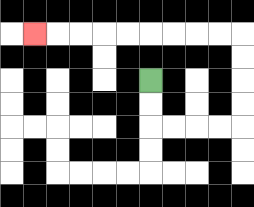{'start': '[6, 3]', 'end': '[1, 1]', 'path_directions': 'D,D,R,R,R,R,U,U,U,U,L,L,L,L,L,L,L,L,L', 'path_coordinates': '[[6, 3], [6, 4], [6, 5], [7, 5], [8, 5], [9, 5], [10, 5], [10, 4], [10, 3], [10, 2], [10, 1], [9, 1], [8, 1], [7, 1], [6, 1], [5, 1], [4, 1], [3, 1], [2, 1], [1, 1]]'}